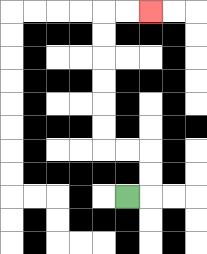{'start': '[5, 8]', 'end': '[6, 0]', 'path_directions': 'R,U,U,L,L,U,U,U,U,U,U,R,R', 'path_coordinates': '[[5, 8], [6, 8], [6, 7], [6, 6], [5, 6], [4, 6], [4, 5], [4, 4], [4, 3], [4, 2], [4, 1], [4, 0], [5, 0], [6, 0]]'}